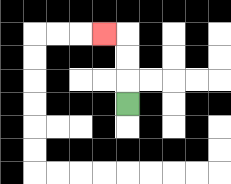{'start': '[5, 4]', 'end': '[4, 1]', 'path_directions': 'U,U,U,L', 'path_coordinates': '[[5, 4], [5, 3], [5, 2], [5, 1], [4, 1]]'}